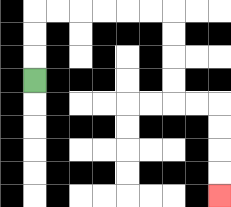{'start': '[1, 3]', 'end': '[9, 8]', 'path_directions': 'U,U,U,R,R,R,R,R,R,D,D,D,D,R,R,D,D,D,D', 'path_coordinates': '[[1, 3], [1, 2], [1, 1], [1, 0], [2, 0], [3, 0], [4, 0], [5, 0], [6, 0], [7, 0], [7, 1], [7, 2], [7, 3], [7, 4], [8, 4], [9, 4], [9, 5], [9, 6], [9, 7], [9, 8]]'}